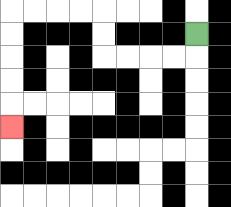{'start': '[8, 1]', 'end': '[0, 5]', 'path_directions': 'D,L,L,L,L,U,U,L,L,L,L,D,D,D,D,D', 'path_coordinates': '[[8, 1], [8, 2], [7, 2], [6, 2], [5, 2], [4, 2], [4, 1], [4, 0], [3, 0], [2, 0], [1, 0], [0, 0], [0, 1], [0, 2], [0, 3], [0, 4], [0, 5]]'}